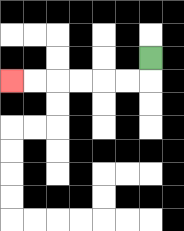{'start': '[6, 2]', 'end': '[0, 3]', 'path_directions': 'D,L,L,L,L,L,L', 'path_coordinates': '[[6, 2], [6, 3], [5, 3], [4, 3], [3, 3], [2, 3], [1, 3], [0, 3]]'}